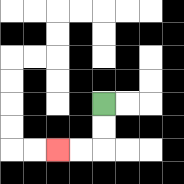{'start': '[4, 4]', 'end': '[2, 6]', 'path_directions': 'D,D,L,L', 'path_coordinates': '[[4, 4], [4, 5], [4, 6], [3, 6], [2, 6]]'}